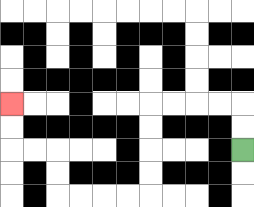{'start': '[10, 6]', 'end': '[0, 4]', 'path_directions': 'U,U,L,L,L,L,D,D,D,D,L,L,L,L,U,U,L,L,U,U', 'path_coordinates': '[[10, 6], [10, 5], [10, 4], [9, 4], [8, 4], [7, 4], [6, 4], [6, 5], [6, 6], [6, 7], [6, 8], [5, 8], [4, 8], [3, 8], [2, 8], [2, 7], [2, 6], [1, 6], [0, 6], [0, 5], [0, 4]]'}